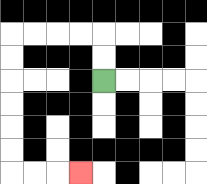{'start': '[4, 3]', 'end': '[3, 7]', 'path_directions': 'U,U,L,L,L,L,D,D,D,D,D,D,R,R,R', 'path_coordinates': '[[4, 3], [4, 2], [4, 1], [3, 1], [2, 1], [1, 1], [0, 1], [0, 2], [0, 3], [0, 4], [0, 5], [0, 6], [0, 7], [1, 7], [2, 7], [3, 7]]'}